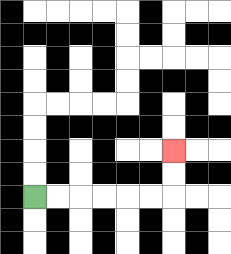{'start': '[1, 8]', 'end': '[7, 6]', 'path_directions': 'R,R,R,R,R,R,U,U', 'path_coordinates': '[[1, 8], [2, 8], [3, 8], [4, 8], [5, 8], [6, 8], [7, 8], [7, 7], [7, 6]]'}